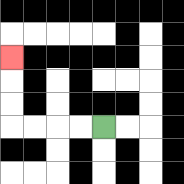{'start': '[4, 5]', 'end': '[0, 2]', 'path_directions': 'L,L,L,L,U,U,U', 'path_coordinates': '[[4, 5], [3, 5], [2, 5], [1, 5], [0, 5], [0, 4], [0, 3], [0, 2]]'}